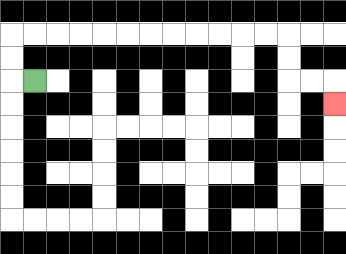{'start': '[1, 3]', 'end': '[14, 4]', 'path_directions': 'L,U,U,R,R,R,R,R,R,R,R,R,R,R,R,D,D,R,R,D', 'path_coordinates': '[[1, 3], [0, 3], [0, 2], [0, 1], [1, 1], [2, 1], [3, 1], [4, 1], [5, 1], [6, 1], [7, 1], [8, 1], [9, 1], [10, 1], [11, 1], [12, 1], [12, 2], [12, 3], [13, 3], [14, 3], [14, 4]]'}